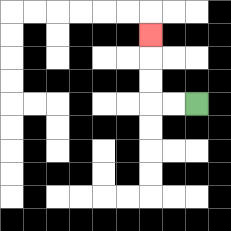{'start': '[8, 4]', 'end': '[6, 1]', 'path_directions': 'L,L,U,U,U', 'path_coordinates': '[[8, 4], [7, 4], [6, 4], [6, 3], [6, 2], [6, 1]]'}